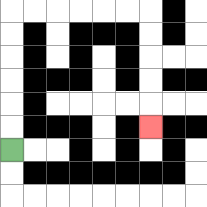{'start': '[0, 6]', 'end': '[6, 5]', 'path_directions': 'U,U,U,U,U,U,R,R,R,R,R,R,D,D,D,D,D', 'path_coordinates': '[[0, 6], [0, 5], [0, 4], [0, 3], [0, 2], [0, 1], [0, 0], [1, 0], [2, 0], [3, 0], [4, 0], [5, 0], [6, 0], [6, 1], [6, 2], [6, 3], [6, 4], [6, 5]]'}